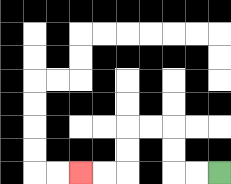{'start': '[9, 7]', 'end': '[3, 7]', 'path_directions': 'L,L,U,U,L,L,D,D,L,L', 'path_coordinates': '[[9, 7], [8, 7], [7, 7], [7, 6], [7, 5], [6, 5], [5, 5], [5, 6], [5, 7], [4, 7], [3, 7]]'}